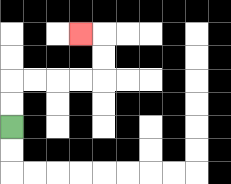{'start': '[0, 5]', 'end': '[3, 1]', 'path_directions': 'U,U,R,R,R,R,U,U,L', 'path_coordinates': '[[0, 5], [0, 4], [0, 3], [1, 3], [2, 3], [3, 3], [4, 3], [4, 2], [4, 1], [3, 1]]'}